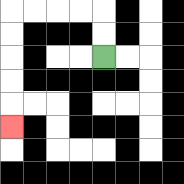{'start': '[4, 2]', 'end': '[0, 5]', 'path_directions': 'U,U,L,L,L,L,D,D,D,D,D', 'path_coordinates': '[[4, 2], [4, 1], [4, 0], [3, 0], [2, 0], [1, 0], [0, 0], [0, 1], [0, 2], [0, 3], [0, 4], [0, 5]]'}